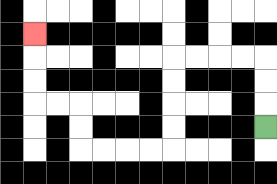{'start': '[11, 5]', 'end': '[1, 1]', 'path_directions': 'U,U,U,L,L,L,L,D,D,D,D,L,L,L,L,U,U,L,L,U,U,U', 'path_coordinates': '[[11, 5], [11, 4], [11, 3], [11, 2], [10, 2], [9, 2], [8, 2], [7, 2], [7, 3], [7, 4], [7, 5], [7, 6], [6, 6], [5, 6], [4, 6], [3, 6], [3, 5], [3, 4], [2, 4], [1, 4], [1, 3], [1, 2], [1, 1]]'}